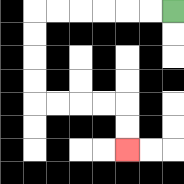{'start': '[7, 0]', 'end': '[5, 6]', 'path_directions': 'L,L,L,L,L,L,D,D,D,D,R,R,R,R,D,D', 'path_coordinates': '[[7, 0], [6, 0], [5, 0], [4, 0], [3, 0], [2, 0], [1, 0], [1, 1], [1, 2], [1, 3], [1, 4], [2, 4], [3, 4], [4, 4], [5, 4], [5, 5], [5, 6]]'}